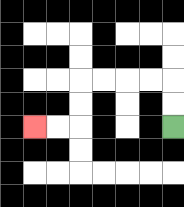{'start': '[7, 5]', 'end': '[1, 5]', 'path_directions': 'U,U,L,L,L,L,D,D,L,L', 'path_coordinates': '[[7, 5], [7, 4], [7, 3], [6, 3], [5, 3], [4, 3], [3, 3], [3, 4], [3, 5], [2, 5], [1, 5]]'}